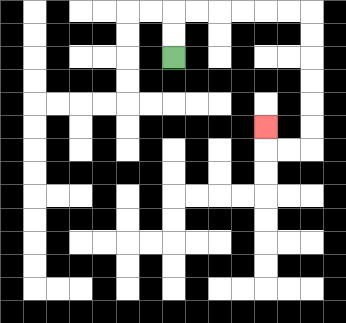{'start': '[7, 2]', 'end': '[11, 5]', 'path_directions': 'U,U,R,R,R,R,R,R,D,D,D,D,D,D,L,L,U', 'path_coordinates': '[[7, 2], [7, 1], [7, 0], [8, 0], [9, 0], [10, 0], [11, 0], [12, 0], [13, 0], [13, 1], [13, 2], [13, 3], [13, 4], [13, 5], [13, 6], [12, 6], [11, 6], [11, 5]]'}